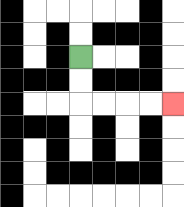{'start': '[3, 2]', 'end': '[7, 4]', 'path_directions': 'D,D,R,R,R,R', 'path_coordinates': '[[3, 2], [3, 3], [3, 4], [4, 4], [5, 4], [6, 4], [7, 4]]'}